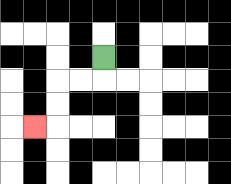{'start': '[4, 2]', 'end': '[1, 5]', 'path_directions': 'D,L,L,D,D,L', 'path_coordinates': '[[4, 2], [4, 3], [3, 3], [2, 3], [2, 4], [2, 5], [1, 5]]'}